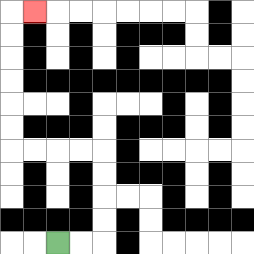{'start': '[2, 10]', 'end': '[1, 0]', 'path_directions': 'R,R,U,U,U,U,L,L,L,L,U,U,U,U,U,U,R', 'path_coordinates': '[[2, 10], [3, 10], [4, 10], [4, 9], [4, 8], [4, 7], [4, 6], [3, 6], [2, 6], [1, 6], [0, 6], [0, 5], [0, 4], [0, 3], [0, 2], [0, 1], [0, 0], [1, 0]]'}